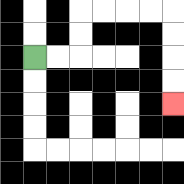{'start': '[1, 2]', 'end': '[7, 4]', 'path_directions': 'R,R,U,U,R,R,R,R,D,D,D,D', 'path_coordinates': '[[1, 2], [2, 2], [3, 2], [3, 1], [3, 0], [4, 0], [5, 0], [6, 0], [7, 0], [7, 1], [7, 2], [7, 3], [7, 4]]'}